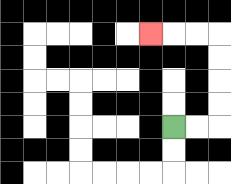{'start': '[7, 5]', 'end': '[6, 1]', 'path_directions': 'R,R,U,U,U,U,L,L,L', 'path_coordinates': '[[7, 5], [8, 5], [9, 5], [9, 4], [9, 3], [9, 2], [9, 1], [8, 1], [7, 1], [6, 1]]'}